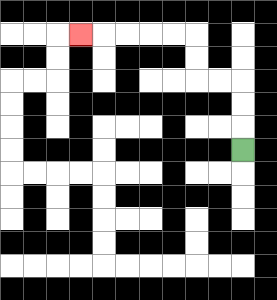{'start': '[10, 6]', 'end': '[3, 1]', 'path_directions': 'U,U,U,L,L,U,U,L,L,L,L,L', 'path_coordinates': '[[10, 6], [10, 5], [10, 4], [10, 3], [9, 3], [8, 3], [8, 2], [8, 1], [7, 1], [6, 1], [5, 1], [4, 1], [3, 1]]'}